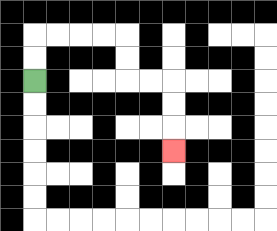{'start': '[1, 3]', 'end': '[7, 6]', 'path_directions': 'U,U,R,R,R,R,D,D,R,R,D,D,D', 'path_coordinates': '[[1, 3], [1, 2], [1, 1], [2, 1], [3, 1], [4, 1], [5, 1], [5, 2], [5, 3], [6, 3], [7, 3], [7, 4], [7, 5], [7, 6]]'}